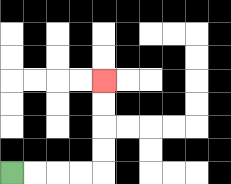{'start': '[0, 7]', 'end': '[4, 3]', 'path_directions': 'R,R,R,R,U,U,U,U', 'path_coordinates': '[[0, 7], [1, 7], [2, 7], [3, 7], [4, 7], [4, 6], [4, 5], [4, 4], [4, 3]]'}